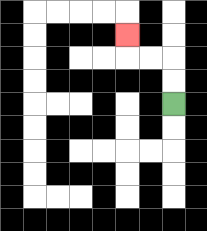{'start': '[7, 4]', 'end': '[5, 1]', 'path_directions': 'U,U,L,L,U', 'path_coordinates': '[[7, 4], [7, 3], [7, 2], [6, 2], [5, 2], [5, 1]]'}